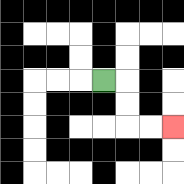{'start': '[4, 3]', 'end': '[7, 5]', 'path_directions': 'R,D,D,R,R', 'path_coordinates': '[[4, 3], [5, 3], [5, 4], [5, 5], [6, 5], [7, 5]]'}